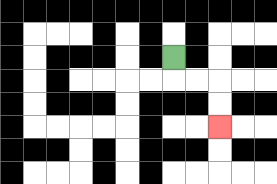{'start': '[7, 2]', 'end': '[9, 5]', 'path_directions': 'D,R,R,D,D', 'path_coordinates': '[[7, 2], [7, 3], [8, 3], [9, 3], [9, 4], [9, 5]]'}